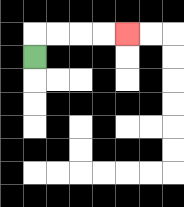{'start': '[1, 2]', 'end': '[5, 1]', 'path_directions': 'U,R,R,R,R', 'path_coordinates': '[[1, 2], [1, 1], [2, 1], [3, 1], [4, 1], [5, 1]]'}